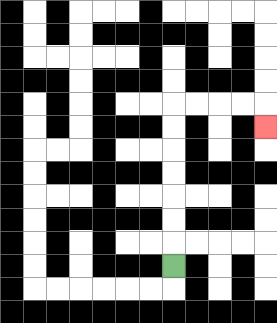{'start': '[7, 11]', 'end': '[11, 5]', 'path_directions': 'U,U,U,U,U,U,U,R,R,R,R,D', 'path_coordinates': '[[7, 11], [7, 10], [7, 9], [7, 8], [7, 7], [7, 6], [7, 5], [7, 4], [8, 4], [9, 4], [10, 4], [11, 4], [11, 5]]'}